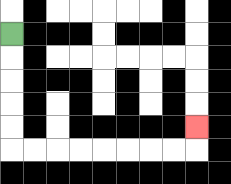{'start': '[0, 1]', 'end': '[8, 5]', 'path_directions': 'D,D,D,D,D,R,R,R,R,R,R,R,R,U', 'path_coordinates': '[[0, 1], [0, 2], [0, 3], [0, 4], [0, 5], [0, 6], [1, 6], [2, 6], [3, 6], [4, 6], [5, 6], [6, 6], [7, 6], [8, 6], [8, 5]]'}